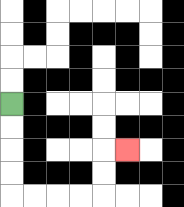{'start': '[0, 4]', 'end': '[5, 6]', 'path_directions': 'D,D,D,D,R,R,R,R,U,U,R', 'path_coordinates': '[[0, 4], [0, 5], [0, 6], [0, 7], [0, 8], [1, 8], [2, 8], [3, 8], [4, 8], [4, 7], [4, 6], [5, 6]]'}